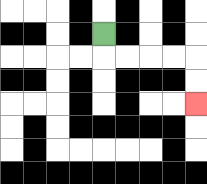{'start': '[4, 1]', 'end': '[8, 4]', 'path_directions': 'D,R,R,R,R,D,D', 'path_coordinates': '[[4, 1], [4, 2], [5, 2], [6, 2], [7, 2], [8, 2], [8, 3], [8, 4]]'}